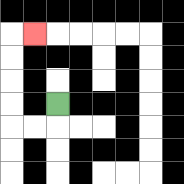{'start': '[2, 4]', 'end': '[1, 1]', 'path_directions': 'D,L,L,U,U,U,U,R', 'path_coordinates': '[[2, 4], [2, 5], [1, 5], [0, 5], [0, 4], [0, 3], [0, 2], [0, 1], [1, 1]]'}